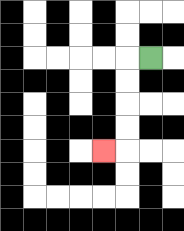{'start': '[6, 2]', 'end': '[4, 6]', 'path_directions': 'L,D,D,D,D,L', 'path_coordinates': '[[6, 2], [5, 2], [5, 3], [5, 4], [5, 5], [5, 6], [4, 6]]'}